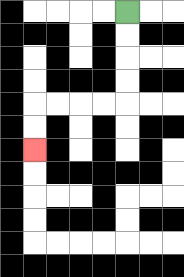{'start': '[5, 0]', 'end': '[1, 6]', 'path_directions': 'D,D,D,D,L,L,L,L,D,D', 'path_coordinates': '[[5, 0], [5, 1], [5, 2], [5, 3], [5, 4], [4, 4], [3, 4], [2, 4], [1, 4], [1, 5], [1, 6]]'}